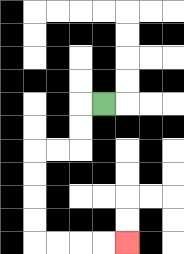{'start': '[4, 4]', 'end': '[5, 10]', 'path_directions': 'L,D,D,L,L,D,D,D,D,R,R,R,R', 'path_coordinates': '[[4, 4], [3, 4], [3, 5], [3, 6], [2, 6], [1, 6], [1, 7], [1, 8], [1, 9], [1, 10], [2, 10], [3, 10], [4, 10], [5, 10]]'}